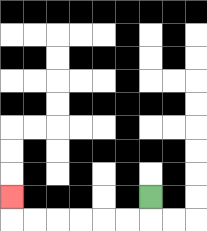{'start': '[6, 8]', 'end': '[0, 8]', 'path_directions': 'D,L,L,L,L,L,L,U', 'path_coordinates': '[[6, 8], [6, 9], [5, 9], [4, 9], [3, 9], [2, 9], [1, 9], [0, 9], [0, 8]]'}